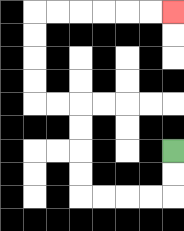{'start': '[7, 6]', 'end': '[7, 0]', 'path_directions': 'D,D,L,L,L,L,U,U,U,U,L,L,U,U,U,U,R,R,R,R,R,R', 'path_coordinates': '[[7, 6], [7, 7], [7, 8], [6, 8], [5, 8], [4, 8], [3, 8], [3, 7], [3, 6], [3, 5], [3, 4], [2, 4], [1, 4], [1, 3], [1, 2], [1, 1], [1, 0], [2, 0], [3, 0], [4, 0], [5, 0], [6, 0], [7, 0]]'}